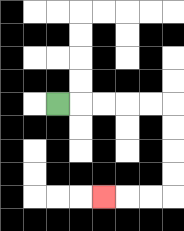{'start': '[2, 4]', 'end': '[4, 8]', 'path_directions': 'R,R,R,R,R,D,D,D,D,L,L,L', 'path_coordinates': '[[2, 4], [3, 4], [4, 4], [5, 4], [6, 4], [7, 4], [7, 5], [7, 6], [7, 7], [7, 8], [6, 8], [5, 8], [4, 8]]'}